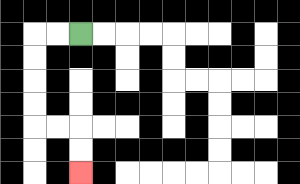{'start': '[3, 1]', 'end': '[3, 7]', 'path_directions': 'L,L,D,D,D,D,R,R,D,D', 'path_coordinates': '[[3, 1], [2, 1], [1, 1], [1, 2], [1, 3], [1, 4], [1, 5], [2, 5], [3, 5], [3, 6], [3, 7]]'}